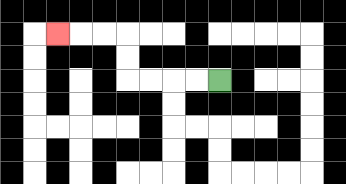{'start': '[9, 3]', 'end': '[2, 1]', 'path_directions': 'L,L,L,L,U,U,L,L,L', 'path_coordinates': '[[9, 3], [8, 3], [7, 3], [6, 3], [5, 3], [5, 2], [5, 1], [4, 1], [3, 1], [2, 1]]'}